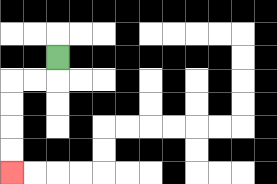{'start': '[2, 2]', 'end': '[0, 7]', 'path_directions': 'D,L,L,D,D,D,D', 'path_coordinates': '[[2, 2], [2, 3], [1, 3], [0, 3], [0, 4], [0, 5], [0, 6], [0, 7]]'}